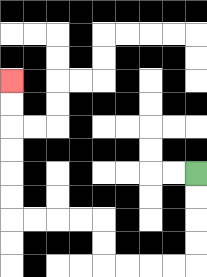{'start': '[8, 7]', 'end': '[0, 3]', 'path_directions': 'D,D,D,D,L,L,L,L,U,U,L,L,L,L,U,U,U,U,U,U', 'path_coordinates': '[[8, 7], [8, 8], [8, 9], [8, 10], [8, 11], [7, 11], [6, 11], [5, 11], [4, 11], [4, 10], [4, 9], [3, 9], [2, 9], [1, 9], [0, 9], [0, 8], [0, 7], [0, 6], [0, 5], [0, 4], [0, 3]]'}